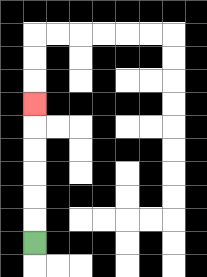{'start': '[1, 10]', 'end': '[1, 4]', 'path_directions': 'U,U,U,U,U,U', 'path_coordinates': '[[1, 10], [1, 9], [1, 8], [1, 7], [1, 6], [1, 5], [1, 4]]'}